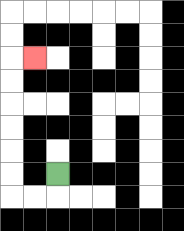{'start': '[2, 7]', 'end': '[1, 2]', 'path_directions': 'D,L,L,U,U,U,U,U,U,R', 'path_coordinates': '[[2, 7], [2, 8], [1, 8], [0, 8], [0, 7], [0, 6], [0, 5], [0, 4], [0, 3], [0, 2], [1, 2]]'}